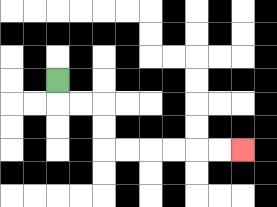{'start': '[2, 3]', 'end': '[10, 6]', 'path_directions': 'D,R,R,D,D,R,R,R,R,R,R', 'path_coordinates': '[[2, 3], [2, 4], [3, 4], [4, 4], [4, 5], [4, 6], [5, 6], [6, 6], [7, 6], [8, 6], [9, 6], [10, 6]]'}